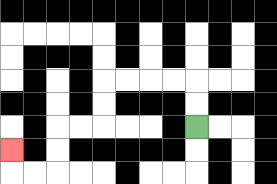{'start': '[8, 5]', 'end': '[0, 6]', 'path_directions': 'U,U,L,L,L,L,D,D,L,L,D,D,L,L,U', 'path_coordinates': '[[8, 5], [8, 4], [8, 3], [7, 3], [6, 3], [5, 3], [4, 3], [4, 4], [4, 5], [3, 5], [2, 5], [2, 6], [2, 7], [1, 7], [0, 7], [0, 6]]'}